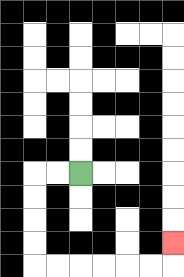{'start': '[3, 7]', 'end': '[7, 10]', 'path_directions': 'L,L,D,D,D,D,R,R,R,R,R,R,U', 'path_coordinates': '[[3, 7], [2, 7], [1, 7], [1, 8], [1, 9], [1, 10], [1, 11], [2, 11], [3, 11], [4, 11], [5, 11], [6, 11], [7, 11], [7, 10]]'}